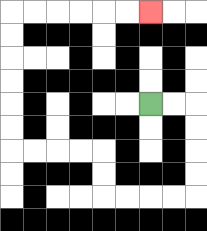{'start': '[6, 4]', 'end': '[6, 0]', 'path_directions': 'R,R,D,D,D,D,L,L,L,L,U,U,L,L,L,L,U,U,U,U,U,U,R,R,R,R,R,R', 'path_coordinates': '[[6, 4], [7, 4], [8, 4], [8, 5], [8, 6], [8, 7], [8, 8], [7, 8], [6, 8], [5, 8], [4, 8], [4, 7], [4, 6], [3, 6], [2, 6], [1, 6], [0, 6], [0, 5], [0, 4], [0, 3], [0, 2], [0, 1], [0, 0], [1, 0], [2, 0], [3, 0], [4, 0], [5, 0], [6, 0]]'}